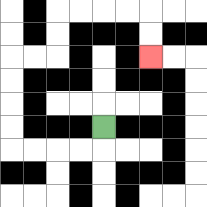{'start': '[4, 5]', 'end': '[6, 2]', 'path_directions': 'D,L,L,L,L,U,U,U,U,R,R,U,U,R,R,R,R,D,D', 'path_coordinates': '[[4, 5], [4, 6], [3, 6], [2, 6], [1, 6], [0, 6], [0, 5], [0, 4], [0, 3], [0, 2], [1, 2], [2, 2], [2, 1], [2, 0], [3, 0], [4, 0], [5, 0], [6, 0], [6, 1], [6, 2]]'}